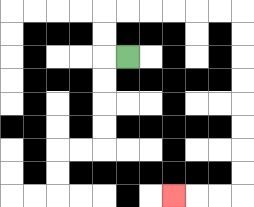{'start': '[5, 2]', 'end': '[7, 8]', 'path_directions': 'L,U,U,R,R,R,R,R,R,D,D,D,D,D,D,D,D,L,L,L', 'path_coordinates': '[[5, 2], [4, 2], [4, 1], [4, 0], [5, 0], [6, 0], [7, 0], [8, 0], [9, 0], [10, 0], [10, 1], [10, 2], [10, 3], [10, 4], [10, 5], [10, 6], [10, 7], [10, 8], [9, 8], [8, 8], [7, 8]]'}